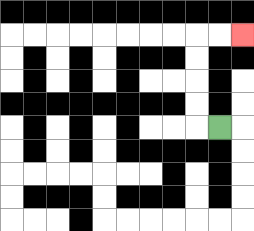{'start': '[9, 5]', 'end': '[10, 1]', 'path_directions': 'L,U,U,U,U,R,R', 'path_coordinates': '[[9, 5], [8, 5], [8, 4], [8, 3], [8, 2], [8, 1], [9, 1], [10, 1]]'}